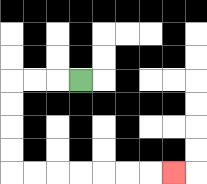{'start': '[3, 3]', 'end': '[7, 7]', 'path_directions': 'L,L,L,D,D,D,D,R,R,R,R,R,R,R', 'path_coordinates': '[[3, 3], [2, 3], [1, 3], [0, 3], [0, 4], [0, 5], [0, 6], [0, 7], [1, 7], [2, 7], [3, 7], [4, 7], [5, 7], [6, 7], [7, 7]]'}